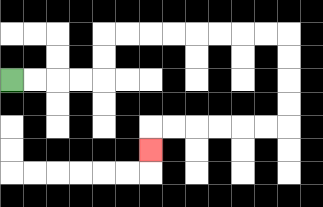{'start': '[0, 3]', 'end': '[6, 6]', 'path_directions': 'R,R,R,R,U,U,R,R,R,R,R,R,R,R,D,D,D,D,L,L,L,L,L,L,D', 'path_coordinates': '[[0, 3], [1, 3], [2, 3], [3, 3], [4, 3], [4, 2], [4, 1], [5, 1], [6, 1], [7, 1], [8, 1], [9, 1], [10, 1], [11, 1], [12, 1], [12, 2], [12, 3], [12, 4], [12, 5], [11, 5], [10, 5], [9, 5], [8, 5], [7, 5], [6, 5], [6, 6]]'}